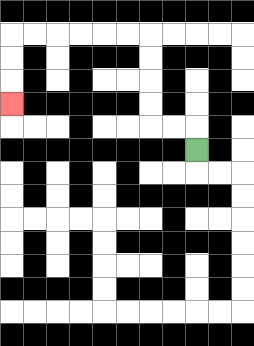{'start': '[8, 6]', 'end': '[0, 4]', 'path_directions': 'U,L,L,U,U,U,U,L,L,L,L,L,L,D,D,D', 'path_coordinates': '[[8, 6], [8, 5], [7, 5], [6, 5], [6, 4], [6, 3], [6, 2], [6, 1], [5, 1], [4, 1], [3, 1], [2, 1], [1, 1], [0, 1], [0, 2], [0, 3], [0, 4]]'}